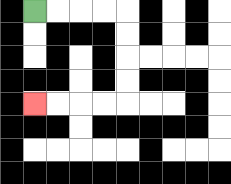{'start': '[1, 0]', 'end': '[1, 4]', 'path_directions': 'R,R,R,R,D,D,D,D,L,L,L,L', 'path_coordinates': '[[1, 0], [2, 0], [3, 0], [4, 0], [5, 0], [5, 1], [5, 2], [5, 3], [5, 4], [4, 4], [3, 4], [2, 4], [1, 4]]'}